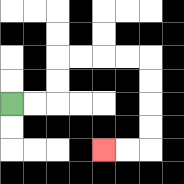{'start': '[0, 4]', 'end': '[4, 6]', 'path_directions': 'R,R,U,U,R,R,R,R,D,D,D,D,L,L', 'path_coordinates': '[[0, 4], [1, 4], [2, 4], [2, 3], [2, 2], [3, 2], [4, 2], [5, 2], [6, 2], [6, 3], [6, 4], [6, 5], [6, 6], [5, 6], [4, 6]]'}